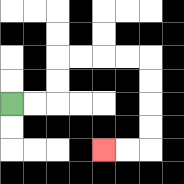{'start': '[0, 4]', 'end': '[4, 6]', 'path_directions': 'R,R,U,U,R,R,R,R,D,D,D,D,L,L', 'path_coordinates': '[[0, 4], [1, 4], [2, 4], [2, 3], [2, 2], [3, 2], [4, 2], [5, 2], [6, 2], [6, 3], [6, 4], [6, 5], [6, 6], [5, 6], [4, 6]]'}